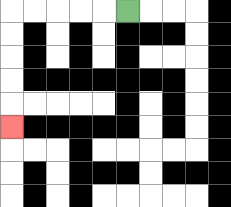{'start': '[5, 0]', 'end': '[0, 5]', 'path_directions': 'L,L,L,L,L,D,D,D,D,D', 'path_coordinates': '[[5, 0], [4, 0], [3, 0], [2, 0], [1, 0], [0, 0], [0, 1], [0, 2], [0, 3], [0, 4], [0, 5]]'}